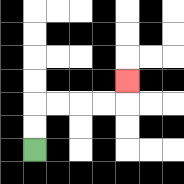{'start': '[1, 6]', 'end': '[5, 3]', 'path_directions': 'U,U,R,R,R,R,U', 'path_coordinates': '[[1, 6], [1, 5], [1, 4], [2, 4], [3, 4], [4, 4], [5, 4], [5, 3]]'}